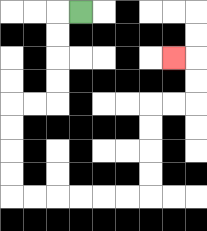{'start': '[3, 0]', 'end': '[7, 2]', 'path_directions': 'L,D,D,D,D,L,L,D,D,D,D,R,R,R,R,R,R,U,U,U,U,R,R,U,U,L', 'path_coordinates': '[[3, 0], [2, 0], [2, 1], [2, 2], [2, 3], [2, 4], [1, 4], [0, 4], [0, 5], [0, 6], [0, 7], [0, 8], [1, 8], [2, 8], [3, 8], [4, 8], [5, 8], [6, 8], [6, 7], [6, 6], [6, 5], [6, 4], [7, 4], [8, 4], [8, 3], [8, 2], [7, 2]]'}